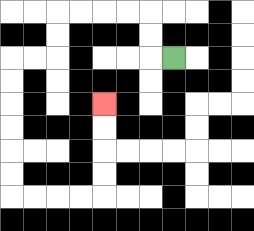{'start': '[7, 2]', 'end': '[4, 4]', 'path_directions': 'L,U,U,L,L,L,L,D,D,L,L,D,D,D,D,D,D,R,R,R,R,U,U,U,U', 'path_coordinates': '[[7, 2], [6, 2], [6, 1], [6, 0], [5, 0], [4, 0], [3, 0], [2, 0], [2, 1], [2, 2], [1, 2], [0, 2], [0, 3], [0, 4], [0, 5], [0, 6], [0, 7], [0, 8], [1, 8], [2, 8], [3, 8], [4, 8], [4, 7], [4, 6], [4, 5], [4, 4]]'}